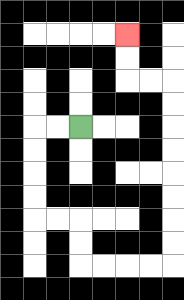{'start': '[3, 5]', 'end': '[5, 1]', 'path_directions': 'L,L,D,D,D,D,R,R,D,D,R,R,R,R,U,U,U,U,U,U,U,U,L,L,U,U', 'path_coordinates': '[[3, 5], [2, 5], [1, 5], [1, 6], [1, 7], [1, 8], [1, 9], [2, 9], [3, 9], [3, 10], [3, 11], [4, 11], [5, 11], [6, 11], [7, 11], [7, 10], [7, 9], [7, 8], [7, 7], [7, 6], [7, 5], [7, 4], [7, 3], [6, 3], [5, 3], [5, 2], [5, 1]]'}